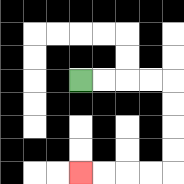{'start': '[3, 3]', 'end': '[3, 7]', 'path_directions': 'R,R,R,R,D,D,D,D,L,L,L,L', 'path_coordinates': '[[3, 3], [4, 3], [5, 3], [6, 3], [7, 3], [7, 4], [7, 5], [7, 6], [7, 7], [6, 7], [5, 7], [4, 7], [3, 7]]'}